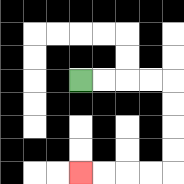{'start': '[3, 3]', 'end': '[3, 7]', 'path_directions': 'R,R,R,R,D,D,D,D,L,L,L,L', 'path_coordinates': '[[3, 3], [4, 3], [5, 3], [6, 3], [7, 3], [7, 4], [7, 5], [7, 6], [7, 7], [6, 7], [5, 7], [4, 7], [3, 7]]'}